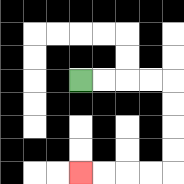{'start': '[3, 3]', 'end': '[3, 7]', 'path_directions': 'R,R,R,R,D,D,D,D,L,L,L,L', 'path_coordinates': '[[3, 3], [4, 3], [5, 3], [6, 3], [7, 3], [7, 4], [7, 5], [7, 6], [7, 7], [6, 7], [5, 7], [4, 7], [3, 7]]'}